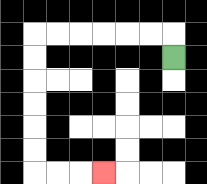{'start': '[7, 2]', 'end': '[4, 7]', 'path_directions': 'U,L,L,L,L,L,L,D,D,D,D,D,D,R,R,R', 'path_coordinates': '[[7, 2], [7, 1], [6, 1], [5, 1], [4, 1], [3, 1], [2, 1], [1, 1], [1, 2], [1, 3], [1, 4], [1, 5], [1, 6], [1, 7], [2, 7], [3, 7], [4, 7]]'}